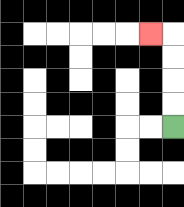{'start': '[7, 5]', 'end': '[6, 1]', 'path_directions': 'U,U,U,U,L', 'path_coordinates': '[[7, 5], [7, 4], [7, 3], [7, 2], [7, 1], [6, 1]]'}